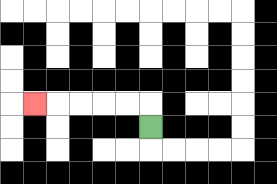{'start': '[6, 5]', 'end': '[1, 4]', 'path_directions': 'U,L,L,L,L,L', 'path_coordinates': '[[6, 5], [6, 4], [5, 4], [4, 4], [3, 4], [2, 4], [1, 4]]'}